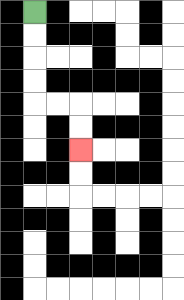{'start': '[1, 0]', 'end': '[3, 6]', 'path_directions': 'D,D,D,D,R,R,D,D', 'path_coordinates': '[[1, 0], [1, 1], [1, 2], [1, 3], [1, 4], [2, 4], [3, 4], [3, 5], [3, 6]]'}